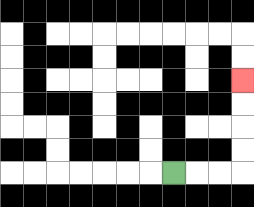{'start': '[7, 7]', 'end': '[10, 3]', 'path_directions': 'R,R,R,U,U,U,U', 'path_coordinates': '[[7, 7], [8, 7], [9, 7], [10, 7], [10, 6], [10, 5], [10, 4], [10, 3]]'}